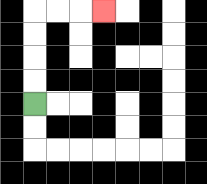{'start': '[1, 4]', 'end': '[4, 0]', 'path_directions': 'U,U,U,U,R,R,R', 'path_coordinates': '[[1, 4], [1, 3], [1, 2], [1, 1], [1, 0], [2, 0], [3, 0], [4, 0]]'}